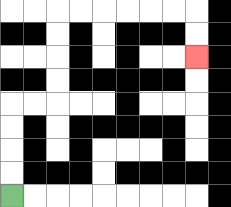{'start': '[0, 8]', 'end': '[8, 2]', 'path_directions': 'U,U,U,U,R,R,U,U,U,U,R,R,R,R,R,R,D,D', 'path_coordinates': '[[0, 8], [0, 7], [0, 6], [0, 5], [0, 4], [1, 4], [2, 4], [2, 3], [2, 2], [2, 1], [2, 0], [3, 0], [4, 0], [5, 0], [6, 0], [7, 0], [8, 0], [8, 1], [8, 2]]'}